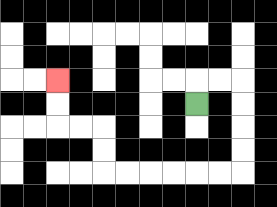{'start': '[8, 4]', 'end': '[2, 3]', 'path_directions': 'U,R,R,D,D,D,D,L,L,L,L,L,L,U,U,L,L,U,U', 'path_coordinates': '[[8, 4], [8, 3], [9, 3], [10, 3], [10, 4], [10, 5], [10, 6], [10, 7], [9, 7], [8, 7], [7, 7], [6, 7], [5, 7], [4, 7], [4, 6], [4, 5], [3, 5], [2, 5], [2, 4], [2, 3]]'}